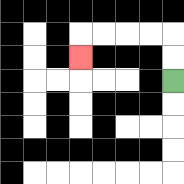{'start': '[7, 3]', 'end': '[3, 2]', 'path_directions': 'U,U,L,L,L,L,D', 'path_coordinates': '[[7, 3], [7, 2], [7, 1], [6, 1], [5, 1], [4, 1], [3, 1], [3, 2]]'}